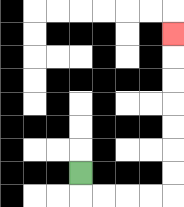{'start': '[3, 7]', 'end': '[7, 1]', 'path_directions': 'D,R,R,R,R,U,U,U,U,U,U,U', 'path_coordinates': '[[3, 7], [3, 8], [4, 8], [5, 8], [6, 8], [7, 8], [7, 7], [7, 6], [7, 5], [7, 4], [7, 3], [7, 2], [7, 1]]'}